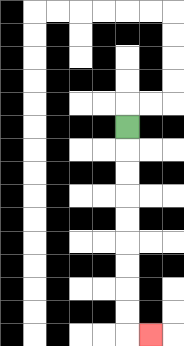{'start': '[5, 5]', 'end': '[6, 14]', 'path_directions': 'D,D,D,D,D,D,D,D,D,R', 'path_coordinates': '[[5, 5], [5, 6], [5, 7], [5, 8], [5, 9], [5, 10], [5, 11], [5, 12], [5, 13], [5, 14], [6, 14]]'}